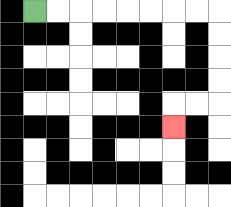{'start': '[1, 0]', 'end': '[7, 5]', 'path_directions': 'R,R,R,R,R,R,R,R,D,D,D,D,L,L,D', 'path_coordinates': '[[1, 0], [2, 0], [3, 0], [4, 0], [5, 0], [6, 0], [7, 0], [8, 0], [9, 0], [9, 1], [9, 2], [9, 3], [9, 4], [8, 4], [7, 4], [7, 5]]'}